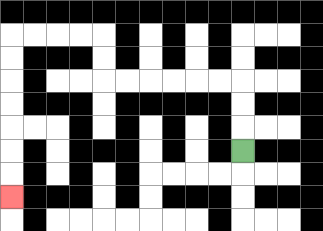{'start': '[10, 6]', 'end': '[0, 8]', 'path_directions': 'U,U,U,L,L,L,L,L,L,U,U,L,L,L,L,D,D,D,D,D,D,D', 'path_coordinates': '[[10, 6], [10, 5], [10, 4], [10, 3], [9, 3], [8, 3], [7, 3], [6, 3], [5, 3], [4, 3], [4, 2], [4, 1], [3, 1], [2, 1], [1, 1], [0, 1], [0, 2], [0, 3], [0, 4], [0, 5], [0, 6], [0, 7], [0, 8]]'}